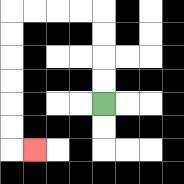{'start': '[4, 4]', 'end': '[1, 6]', 'path_directions': 'U,U,U,U,L,L,L,L,D,D,D,D,D,D,R', 'path_coordinates': '[[4, 4], [4, 3], [4, 2], [4, 1], [4, 0], [3, 0], [2, 0], [1, 0], [0, 0], [0, 1], [0, 2], [0, 3], [0, 4], [0, 5], [0, 6], [1, 6]]'}